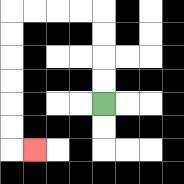{'start': '[4, 4]', 'end': '[1, 6]', 'path_directions': 'U,U,U,U,L,L,L,L,D,D,D,D,D,D,R', 'path_coordinates': '[[4, 4], [4, 3], [4, 2], [4, 1], [4, 0], [3, 0], [2, 0], [1, 0], [0, 0], [0, 1], [0, 2], [0, 3], [0, 4], [0, 5], [0, 6], [1, 6]]'}